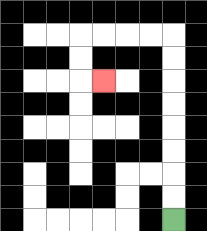{'start': '[7, 9]', 'end': '[4, 3]', 'path_directions': 'U,U,U,U,U,U,U,U,L,L,L,L,D,D,R', 'path_coordinates': '[[7, 9], [7, 8], [7, 7], [7, 6], [7, 5], [7, 4], [7, 3], [7, 2], [7, 1], [6, 1], [5, 1], [4, 1], [3, 1], [3, 2], [3, 3], [4, 3]]'}